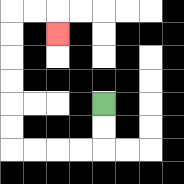{'start': '[4, 4]', 'end': '[2, 1]', 'path_directions': 'D,D,L,L,L,L,U,U,U,U,U,U,R,R,D', 'path_coordinates': '[[4, 4], [4, 5], [4, 6], [3, 6], [2, 6], [1, 6], [0, 6], [0, 5], [0, 4], [0, 3], [0, 2], [0, 1], [0, 0], [1, 0], [2, 0], [2, 1]]'}